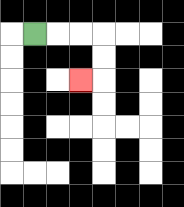{'start': '[1, 1]', 'end': '[3, 3]', 'path_directions': 'R,R,R,D,D,L', 'path_coordinates': '[[1, 1], [2, 1], [3, 1], [4, 1], [4, 2], [4, 3], [3, 3]]'}